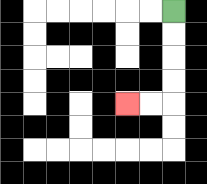{'start': '[7, 0]', 'end': '[5, 4]', 'path_directions': 'D,D,D,D,L,L', 'path_coordinates': '[[7, 0], [7, 1], [7, 2], [7, 3], [7, 4], [6, 4], [5, 4]]'}